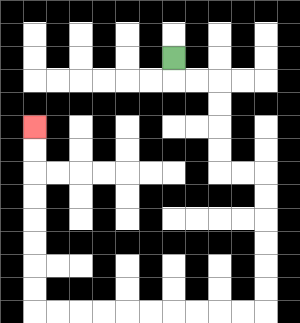{'start': '[7, 2]', 'end': '[1, 5]', 'path_directions': 'D,R,R,D,D,D,D,R,R,D,D,D,D,D,D,L,L,L,L,L,L,L,L,L,L,U,U,U,U,U,U,U,U', 'path_coordinates': '[[7, 2], [7, 3], [8, 3], [9, 3], [9, 4], [9, 5], [9, 6], [9, 7], [10, 7], [11, 7], [11, 8], [11, 9], [11, 10], [11, 11], [11, 12], [11, 13], [10, 13], [9, 13], [8, 13], [7, 13], [6, 13], [5, 13], [4, 13], [3, 13], [2, 13], [1, 13], [1, 12], [1, 11], [1, 10], [1, 9], [1, 8], [1, 7], [1, 6], [1, 5]]'}